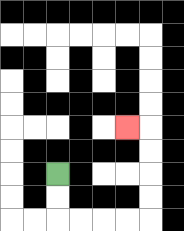{'start': '[2, 7]', 'end': '[5, 5]', 'path_directions': 'D,D,R,R,R,R,U,U,U,U,L', 'path_coordinates': '[[2, 7], [2, 8], [2, 9], [3, 9], [4, 9], [5, 9], [6, 9], [6, 8], [6, 7], [6, 6], [6, 5], [5, 5]]'}